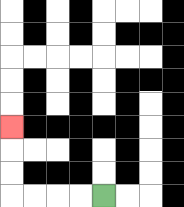{'start': '[4, 8]', 'end': '[0, 5]', 'path_directions': 'L,L,L,L,U,U,U', 'path_coordinates': '[[4, 8], [3, 8], [2, 8], [1, 8], [0, 8], [0, 7], [0, 6], [0, 5]]'}